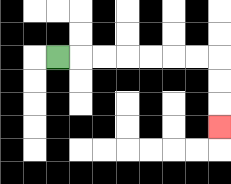{'start': '[2, 2]', 'end': '[9, 5]', 'path_directions': 'R,R,R,R,R,R,R,D,D,D', 'path_coordinates': '[[2, 2], [3, 2], [4, 2], [5, 2], [6, 2], [7, 2], [8, 2], [9, 2], [9, 3], [9, 4], [9, 5]]'}